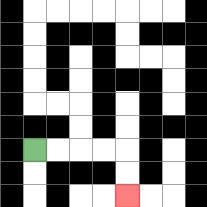{'start': '[1, 6]', 'end': '[5, 8]', 'path_directions': 'R,R,R,R,D,D', 'path_coordinates': '[[1, 6], [2, 6], [3, 6], [4, 6], [5, 6], [5, 7], [5, 8]]'}